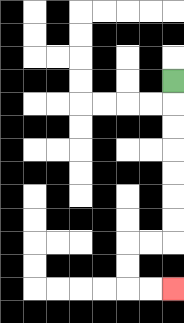{'start': '[7, 3]', 'end': '[7, 12]', 'path_directions': 'D,D,D,D,D,D,D,L,L,D,D,R,R', 'path_coordinates': '[[7, 3], [7, 4], [7, 5], [7, 6], [7, 7], [7, 8], [7, 9], [7, 10], [6, 10], [5, 10], [5, 11], [5, 12], [6, 12], [7, 12]]'}